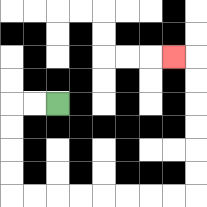{'start': '[2, 4]', 'end': '[7, 2]', 'path_directions': 'L,L,D,D,D,D,R,R,R,R,R,R,R,R,U,U,U,U,U,U,L', 'path_coordinates': '[[2, 4], [1, 4], [0, 4], [0, 5], [0, 6], [0, 7], [0, 8], [1, 8], [2, 8], [3, 8], [4, 8], [5, 8], [6, 8], [7, 8], [8, 8], [8, 7], [8, 6], [8, 5], [8, 4], [8, 3], [8, 2], [7, 2]]'}